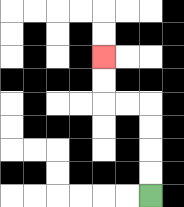{'start': '[6, 8]', 'end': '[4, 2]', 'path_directions': 'U,U,U,U,L,L,U,U', 'path_coordinates': '[[6, 8], [6, 7], [6, 6], [6, 5], [6, 4], [5, 4], [4, 4], [4, 3], [4, 2]]'}